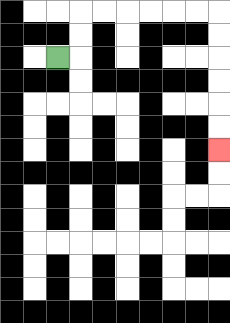{'start': '[2, 2]', 'end': '[9, 6]', 'path_directions': 'R,U,U,R,R,R,R,R,R,D,D,D,D,D,D', 'path_coordinates': '[[2, 2], [3, 2], [3, 1], [3, 0], [4, 0], [5, 0], [6, 0], [7, 0], [8, 0], [9, 0], [9, 1], [9, 2], [9, 3], [9, 4], [9, 5], [9, 6]]'}